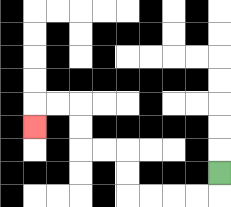{'start': '[9, 7]', 'end': '[1, 5]', 'path_directions': 'D,L,L,L,L,U,U,L,L,U,U,L,L,D', 'path_coordinates': '[[9, 7], [9, 8], [8, 8], [7, 8], [6, 8], [5, 8], [5, 7], [5, 6], [4, 6], [3, 6], [3, 5], [3, 4], [2, 4], [1, 4], [1, 5]]'}